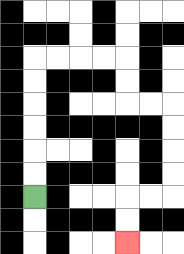{'start': '[1, 8]', 'end': '[5, 10]', 'path_directions': 'U,U,U,U,U,U,R,R,R,R,D,D,R,R,D,D,D,D,L,L,D,D', 'path_coordinates': '[[1, 8], [1, 7], [1, 6], [1, 5], [1, 4], [1, 3], [1, 2], [2, 2], [3, 2], [4, 2], [5, 2], [5, 3], [5, 4], [6, 4], [7, 4], [7, 5], [7, 6], [7, 7], [7, 8], [6, 8], [5, 8], [5, 9], [5, 10]]'}